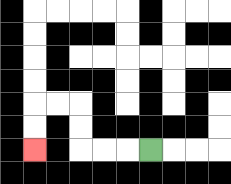{'start': '[6, 6]', 'end': '[1, 6]', 'path_directions': 'L,L,L,U,U,L,L,D,D', 'path_coordinates': '[[6, 6], [5, 6], [4, 6], [3, 6], [3, 5], [3, 4], [2, 4], [1, 4], [1, 5], [1, 6]]'}